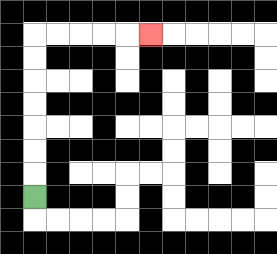{'start': '[1, 8]', 'end': '[6, 1]', 'path_directions': 'U,U,U,U,U,U,U,R,R,R,R,R', 'path_coordinates': '[[1, 8], [1, 7], [1, 6], [1, 5], [1, 4], [1, 3], [1, 2], [1, 1], [2, 1], [3, 1], [4, 1], [5, 1], [6, 1]]'}